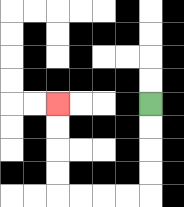{'start': '[6, 4]', 'end': '[2, 4]', 'path_directions': 'D,D,D,D,L,L,L,L,U,U,U,U', 'path_coordinates': '[[6, 4], [6, 5], [6, 6], [6, 7], [6, 8], [5, 8], [4, 8], [3, 8], [2, 8], [2, 7], [2, 6], [2, 5], [2, 4]]'}